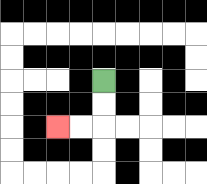{'start': '[4, 3]', 'end': '[2, 5]', 'path_directions': 'D,D,L,L', 'path_coordinates': '[[4, 3], [4, 4], [4, 5], [3, 5], [2, 5]]'}